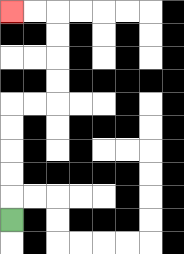{'start': '[0, 9]', 'end': '[0, 0]', 'path_directions': 'U,U,U,U,U,R,R,U,U,U,U,L,L', 'path_coordinates': '[[0, 9], [0, 8], [0, 7], [0, 6], [0, 5], [0, 4], [1, 4], [2, 4], [2, 3], [2, 2], [2, 1], [2, 0], [1, 0], [0, 0]]'}